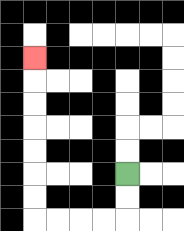{'start': '[5, 7]', 'end': '[1, 2]', 'path_directions': 'D,D,L,L,L,L,U,U,U,U,U,U,U', 'path_coordinates': '[[5, 7], [5, 8], [5, 9], [4, 9], [3, 9], [2, 9], [1, 9], [1, 8], [1, 7], [1, 6], [1, 5], [1, 4], [1, 3], [1, 2]]'}